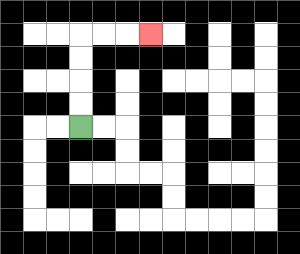{'start': '[3, 5]', 'end': '[6, 1]', 'path_directions': 'U,U,U,U,R,R,R', 'path_coordinates': '[[3, 5], [3, 4], [3, 3], [3, 2], [3, 1], [4, 1], [5, 1], [6, 1]]'}